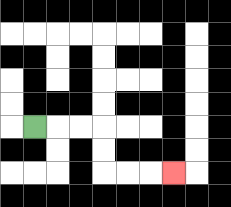{'start': '[1, 5]', 'end': '[7, 7]', 'path_directions': 'R,R,R,D,D,R,R,R', 'path_coordinates': '[[1, 5], [2, 5], [3, 5], [4, 5], [4, 6], [4, 7], [5, 7], [6, 7], [7, 7]]'}